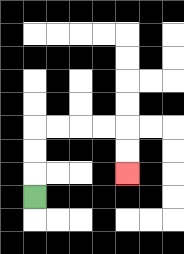{'start': '[1, 8]', 'end': '[5, 7]', 'path_directions': 'U,U,U,R,R,R,R,D,D', 'path_coordinates': '[[1, 8], [1, 7], [1, 6], [1, 5], [2, 5], [3, 5], [4, 5], [5, 5], [5, 6], [5, 7]]'}